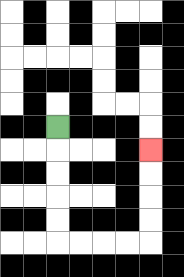{'start': '[2, 5]', 'end': '[6, 6]', 'path_directions': 'D,D,D,D,D,R,R,R,R,U,U,U,U', 'path_coordinates': '[[2, 5], [2, 6], [2, 7], [2, 8], [2, 9], [2, 10], [3, 10], [4, 10], [5, 10], [6, 10], [6, 9], [6, 8], [6, 7], [6, 6]]'}